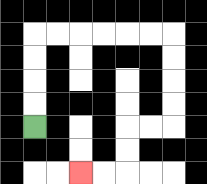{'start': '[1, 5]', 'end': '[3, 7]', 'path_directions': 'U,U,U,U,R,R,R,R,R,R,D,D,D,D,L,L,D,D,L,L', 'path_coordinates': '[[1, 5], [1, 4], [1, 3], [1, 2], [1, 1], [2, 1], [3, 1], [4, 1], [5, 1], [6, 1], [7, 1], [7, 2], [7, 3], [7, 4], [7, 5], [6, 5], [5, 5], [5, 6], [5, 7], [4, 7], [3, 7]]'}